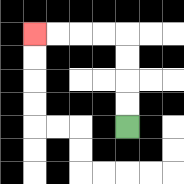{'start': '[5, 5]', 'end': '[1, 1]', 'path_directions': 'U,U,U,U,L,L,L,L', 'path_coordinates': '[[5, 5], [5, 4], [5, 3], [5, 2], [5, 1], [4, 1], [3, 1], [2, 1], [1, 1]]'}